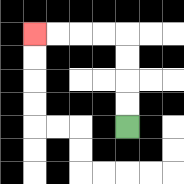{'start': '[5, 5]', 'end': '[1, 1]', 'path_directions': 'U,U,U,U,L,L,L,L', 'path_coordinates': '[[5, 5], [5, 4], [5, 3], [5, 2], [5, 1], [4, 1], [3, 1], [2, 1], [1, 1]]'}